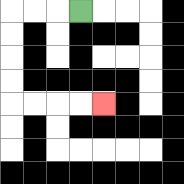{'start': '[3, 0]', 'end': '[4, 4]', 'path_directions': 'L,L,L,D,D,D,D,R,R,R,R', 'path_coordinates': '[[3, 0], [2, 0], [1, 0], [0, 0], [0, 1], [0, 2], [0, 3], [0, 4], [1, 4], [2, 4], [3, 4], [4, 4]]'}